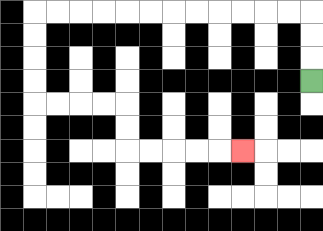{'start': '[13, 3]', 'end': '[10, 6]', 'path_directions': 'U,U,U,L,L,L,L,L,L,L,L,L,L,L,L,D,D,D,D,R,R,R,R,D,D,R,R,R,R,R', 'path_coordinates': '[[13, 3], [13, 2], [13, 1], [13, 0], [12, 0], [11, 0], [10, 0], [9, 0], [8, 0], [7, 0], [6, 0], [5, 0], [4, 0], [3, 0], [2, 0], [1, 0], [1, 1], [1, 2], [1, 3], [1, 4], [2, 4], [3, 4], [4, 4], [5, 4], [5, 5], [5, 6], [6, 6], [7, 6], [8, 6], [9, 6], [10, 6]]'}